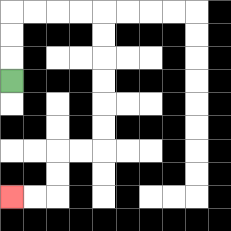{'start': '[0, 3]', 'end': '[0, 8]', 'path_directions': 'U,U,U,R,R,R,R,D,D,D,D,D,D,L,L,D,D,L,L', 'path_coordinates': '[[0, 3], [0, 2], [0, 1], [0, 0], [1, 0], [2, 0], [3, 0], [4, 0], [4, 1], [4, 2], [4, 3], [4, 4], [4, 5], [4, 6], [3, 6], [2, 6], [2, 7], [2, 8], [1, 8], [0, 8]]'}